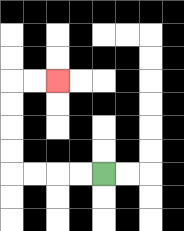{'start': '[4, 7]', 'end': '[2, 3]', 'path_directions': 'L,L,L,L,U,U,U,U,R,R', 'path_coordinates': '[[4, 7], [3, 7], [2, 7], [1, 7], [0, 7], [0, 6], [0, 5], [0, 4], [0, 3], [1, 3], [2, 3]]'}